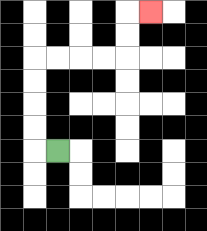{'start': '[2, 6]', 'end': '[6, 0]', 'path_directions': 'L,U,U,U,U,R,R,R,R,U,U,R', 'path_coordinates': '[[2, 6], [1, 6], [1, 5], [1, 4], [1, 3], [1, 2], [2, 2], [3, 2], [4, 2], [5, 2], [5, 1], [5, 0], [6, 0]]'}